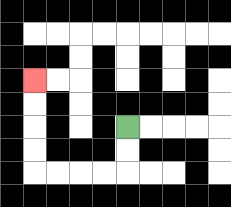{'start': '[5, 5]', 'end': '[1, 3]', 'path_directions': 'D,D,L,L,L,L,U,U,U,U', 'path_coordinates': '[[5, 5], [5, 6], [5, 7], [4, 7], [3, 7], [2, 7], [1, 7], [1, 6], [1, 5], [1, 4], [1, 3]]'}